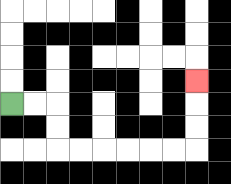{'start': '[0, 4]', 'end': '[8, 3]', 'path_directions': 'R,R,D,D,R,R,R,R,R,R,U,U,U', 'path_coordinates': '[[0, 4], [1, 4], [2, 4], [2, 5], [2, 6], [3, 6], [4, 6], [5, 6], [6, 6], [7, 6], [8, 6], [8, 5], [8, 4], [8, 3]]'}